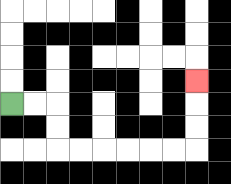{'start': '[0, 4]', 'end': '[8, 3]', 'path_directions': 'R,R,D,D,R,R,R,R,R,R,U,U,U', 'path_coordinates': '[[0, 4], [1, 4], [2, 4], [2, 5], [2, 6], [3, 6], [4, 6], [5, 6], [6, 6], [7, 6], [8, 6], [8, 5], [8, 4], [8, 3]]'}